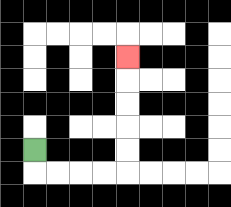{'start': '[1, 6]', 'end': '[5, 2]', 'path_directions': 'D,R,R,R,R,U,U,U,U,U', 'path_coordinates': '[[1, 6], [1, 7], [2, 7], [3, 7], [4, 7], [5, 7], [5, 6], [5, 5], [5, 4], [5, 3], [5, 2]]'}